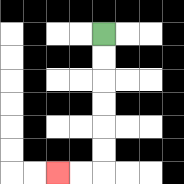{'start': '[4, 1]', 'end': '[2, 7]', 'path_directions': 'D,D,D,D,D,D,L,L', 'path_coordinates': '[[4, 1], [4, 2], [4, 3], [4, 4], [4, 5], [4, 6], [4, 7], [3, 7], [2, 7]]'}